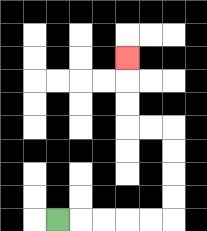{'start': '[2, 9]', 'end': '[5, 2]', 'path_directions': 'R,R,R,R,R,U,U,U,U,L,L,U,U,U', 'path_coordinates': '[[2, 9], [3, 9], [4, 9], [5, 9], [6, 9], [7, 9], [7, 8], [7, 7], [7, 6], [7, 5], [6, 5], [5, 5], [5, 4], [5, 3], [5, 2]]'}